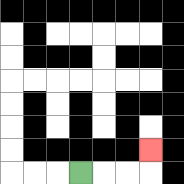{'start': '[3, 7]', 'end': '[6, 6]', 'path_directions': 'R,R,R,U', 'path_coordinates': '[[3, 7], [4, 7], [5, 7], [6, 7], [6, 6]]'}